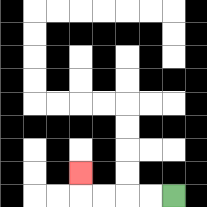{'start': '[7, 8]', 'end': '[3, 7]', 'path_directions': 'L,L,L,L,U', 'path_coordinates': '[[7, 8], [6, 8], [5, 8], [4, 8], [3, 8], [3, 7]]'}